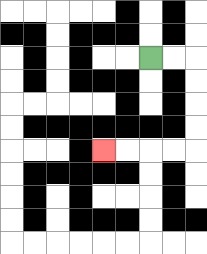{'start': '[6, 2]', 'end': '[4, 6]', 'path_directions': 'R,R,D,D,D,D,L,L,L,L', 'path_coordinates': '[[6, 2], [7, 2], [8, 2], [8, 3], [8, 4], [8, 5], [8, 6], [7, 6], [6, 6], [5, 6], [4, 6]]'}